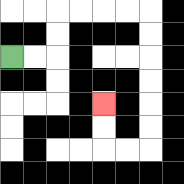{'start': '[0, 2]', 'end': '[4, 4]', 'path_directions': 'R,R,U,U,R,R,R,R,D,D,D,D,D,D,L,L,U,U', 'path_coordinates': '[[0, 2], [1, 2], [2, 2], [2, 1], [2, 0], [3, 0], [4, 0], [5, 0], [6, 0], [6, 1], [6, 2], [6, 3], [6, 4], [6, 5], [6, 6], [5, 6], [4, 6], [4, 5], [4, 4]]'}